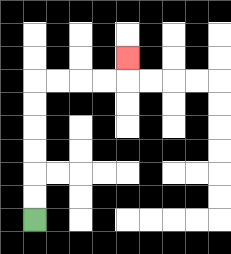{'start': '[1, 9]', 'end': '[5, 2]', 'path_directions': 'U,U,U,U,U,U,R,R,R,R,U', 'path_coordinates': '[[1, 9], [1, 8], [1, 7], [1, 6], [1, 5], [1, 4], [1, 3], [2, 3], [3, 3], [4, 3], [5, 3], [5, 2]]'}